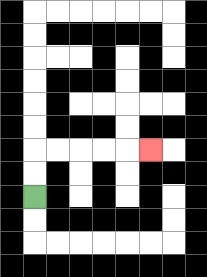{'start': '[1, 8]', 'end': '[6, 6]', 'path_directions': 'U,U,R,R,R,R,R', 'path_coordinates': '[[1, 8], [1, 7], [1, 6], [2, 6], [3, 6], [4, 6], [5, 6], [6, 6]]'}